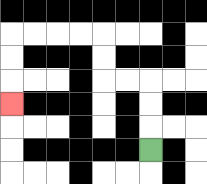{'start': '[6, 6]', 'end': '[0, 4]', 'path_directions': 'U,U,U,L,L,U,U,L,L,L,L,D,D,D', 'path_coordinates': '[[6, 6], [6, 5], [6, 4], [6, 3], [5, 3], [4, 3], [4, 2], [4, 1], [3, 1], [2, 1], [1, 1], [0, 1], [0, 2], [0, 3], [0, 4]]'}